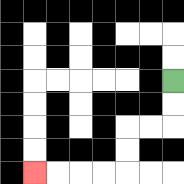{'start': '[7, 3]', 'end': '[1, 7]', 'path_directions': 'D,D,L,L,D,D,L,L,L,L', 'path_coordinates': '[[7, 3], [7, 4], [7, 5], [6, 5], [5, 5], [5, 6], [5, 7], [4, 7], [3, 7], [2, 7], [1, 7]]'}